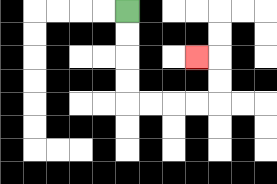{'start': '[5, 0]', 'end': '[8, 2]', 'path_directions': 'D,D,D,D,R,R,R,R,U,U,L', 'path_coordinates': '[[5, 0], [5, 1], [5, 2], [5, 3], [5, 4], [6, 4], [7, 4], [8, 4], [9, 4], [9, 3], [9, 2], [8, 2]]'}